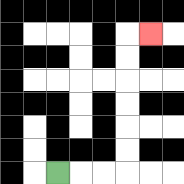{'start': '[2, 7]', 'end': '[6, 1]', 'path_directions': 'R,R,R,U,U,U,U,U,U,R', 'path_coordinates': '[[2, 7], [3, 7], [4, 7], [5, 7], [5, 6], [5, 5], [5, 4], [5, 3], [5, 2], [5, 1], [6, 1]]'}